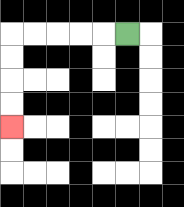{'start': '[5, 1]', 'end': '[0, 5]', 'path_directions': 'L,L,L,L,L,D,D,D,D', 'path_coordinates': '[[5, 1], [4, 1], [3, 1], [2, 1], [1, 1], [0, 1], [0, 2], [0, 3], [0, 4], [0, 5]]'}